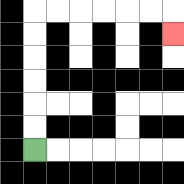{'start': '[1, 6]', 'end': '[7, 1]', 'path_directions': 'U,U,U,U,U,U,R,R,R,R,R,R,D', 'path_coordinates': '[[1, 6], [1, 5], [1, 4], [1, 3], [1, 2], [1, 1], [1, 0], [2, 0], [3, 0], [4, 0], [5, 0], [6, 0], [7, 0], [7, 1]]'}